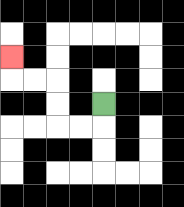{'start': '[4, 4]', 'end': '[0, 2]', 'path_directions': 'D,L,L,U,U,L,L,U', 'path_coordinates': '[[4, 4], [4, 5], [3, 5], [2, 5], [2, 4], [2, 3], [1, 3], [0, 3], [0, 2]]'}